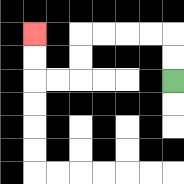{'start': '[7, 3]', 'end': '[1, 1]', 'path_directions': 'U,U,L,L,L,L,D,D,L,L,U,U', 'path_coordinates': '[[7, 3], [7, 2], [7, 1], [6, 1], [5, 1], [4, 1], [3, 1], [3, 2], [3, 3], [2, 3], [1, 3], [1, 2], [1, 1]]'}